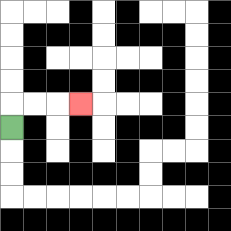{'start': '[0, 5]', 'end': '[3, 4]', 'path_directions': 'U,R,R,R', 'path_coordinates': '[[0, 5], [0, 4], [1, 4], [2, 4], [3, 4]]'}